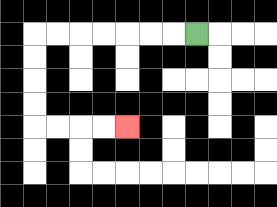{'start': '[8, 1]', 'end': '[5, 5]', 'path_directions': 'L,L,L,L,L,L,L,D,D,D,D,R,R,R,R', 'path_coordinates': '[[8, 1], [7, 1], [6, 1], [5, 1], [4, 1], [3, 1], [2, 1], [1, 1], [1, 2], [1, 3], [1, 4], [1, 5], [2, 5], [3, 5], [4, 5], [5, 5]]'}